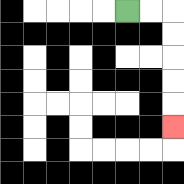{'start': '[5, 0]', 'end': '[7, 5]', 'path_directions': 'R,R,D,D,D,D,D', 'path_coordinates': '[[5, 0], [6, 0], [7, 0], [7, 1], [7, 2], [7, 3], [7, 4], [7, 5]]'}